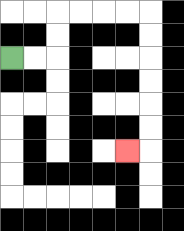{'start': '[0, 2]', 'end': '[5, 6]', 'path_directions': 'R,R,U,U,R,R,R,R,D,D,D,D,D,D,L', 'path_coordinates': '[[0, 2], [1, 2], [2, 2], [2, 1], [2, 0], [3, 0], [4, 0], [5, 0], [6, 0], [6, 1], [6, 2], [6, 3], [6, 4], [6, 5], [6, 6], [5, 6]]'}